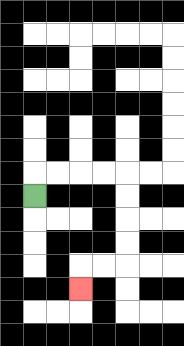{'start': '[1, 8]', 'end': '[3, 12]', 'path_directions': 'U,R,R,R,R,D,D,D,D,L,L,D', 'path_coordinates': '[[1, 8], [1, 7], [2, 7], [3, 7], [4, 7], [5, 7], [5, 8], [5, 9], [5, 10], [5, 11], [4, 11], [3, 11], [3, 12]]'}